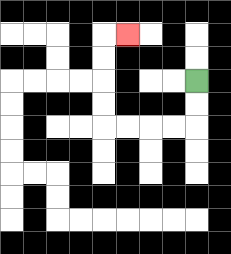{'start': '[8, 3]', 'end': '[5, 1]', 'path_directions': 'D,D,L,L,L,L,U,U,U,U,R', 'path_coordinates': '[[8, 3], [8, 4], [8, 5], [7, 5], [6, 5], [5, 5], [4, 5], [4, 4], [4, 3], [4, 2], [4, 1], [5, 1]]'}